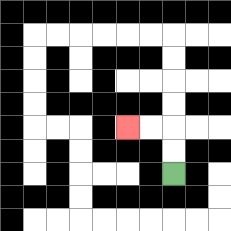{'start': '[7, 7]', 'end': '[5, 5]', 'path_directions': 'U,U,L,L', 'path_coordinates': '[[7, 7], [7, 6], [7, 5], [6, 5], [5, 5]]'}